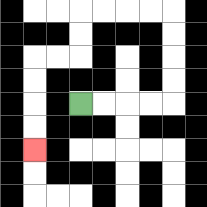{'start': '[3, 4]', 'end': '[1, 6]', 'path_directions': 'R,R,R,R,U,U,U,U,L,L,L,L,D,D,L,L,D,D,D,D', 'path_coordinates': '[[3, 4], [4, 4], [5, 4], [6, 4], [7, 4], [7, 3], [7, 2], [7, 1], [7, 0], [6, 0], [5, 0], [4, 0], [3, 0], [3, 1], [3, 2], [2, 2], [1, 2], [1, 3], [1, 4], [1, 5], [1, 6]]'}